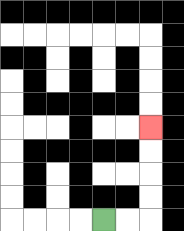{'start': '[4, 9]', 'end': '[6, 5]', 'path_directions': 'R,R,U,U,U,U', 'path_coordinates': '[[4, 9], [5, 9], [6, 9], [6, 8], [6, 7], [6, 6], [6, 5]]'}